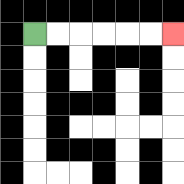{'start': '[1, 1]', 'end': '[7, 1]', 'path_directions': 'R,R,R,R,R,R', 'path_coordinates': '[[1, 1], [2, 1], [3, 1], [4, 1], [5, 1], [6, 1], [7, 1]]'}